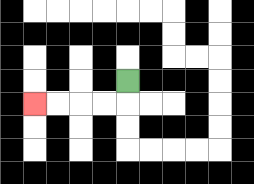{'start': '[5, 3]', 'end': '[1, 4]', 'path_directions': 'D,L,L,L,L', 'path_coordinates': '[[5, 3], [5, 4], [4, 4], [3, 4], [2, 4], [1, 4]]'}